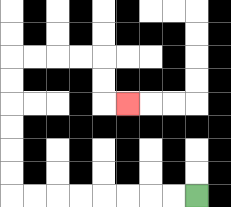{'start': '[8, 8]', 'end': '[5, 4]', 'path_directions': 'L,L,L,L,L,L,L,L,U,U,U,U,U,U,R,R,R,R,D,D,R', 'path_coordinates': '[[8, 8], [7, 8], [6, 8], [5, 8], [4, 8], [3, 8], [2, 8], [1, 8], [0, 8], [0, 7], [0, 6], [0, 5], [0, 4], [0, 3], [0, 2], [1, 2], [2, 2], [3, 2], [4, 2], [4, 3], [4, 4], [5, 4]]'}